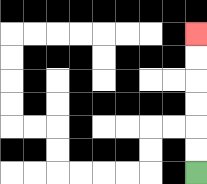{'start': '[8, 7]', 'end': '[8, 1]', 'path_directions': 'U,U,U,U,U,U', 'path_coordinates': '[[8, 7], [8, 6], [8, 5], [8, 4], [8, 3], [8, 2], [8, 1]]'}